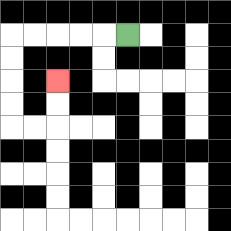{'start': '[5, 1]', 'end': '[2, 3]', 'path_directions': 'L,L,L,L,L,D,D,D,D,R,R,U,U', 'path_coordinates': '[[5, 1], [4, 1], [3, 1], [2, 1], [1, 1], [0, 1], [0, 2], [0, 3], [0, 4], [0, 5], [1, 5], [2, 5], [2, 4], [2, 3]]'}